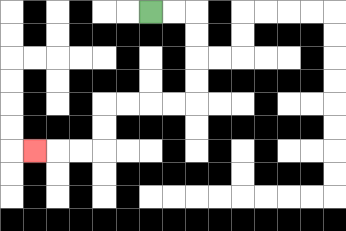{'start': '[6, 0]', 'end': '[1, 6]', 'path_directions': 'R,R,D,D,D,D,L,L,L,L,D,D,L,L,L', 'path_coordinates': '[[6, 0], [7, 0], [8, 0], [8, 1], [8, 2], [8, 3], [8, 4], [7, 4], [6, 4], [5, 4], [4, 4], [4, 5], [4, 6], [3, 6], [2, 6], [1, 6]]'}